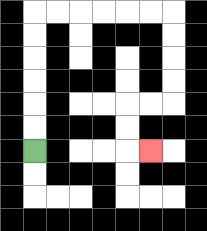{'start': '[1, 6]', 'end': '[6, 6]', 'path_directions': 'U,U,U,U,U,U,R,R,R,R,R,R,D,D,D,D,L,L,D,D,R', 'path_coordinates': '[[1, 6], [1, 5], [1, 4], [1, 3], [1, 2], [1, 1], [1, 0], [2, 0], [3, 0], [4, 0], [5, 0], [6, 0], [7, 0], [7, 1], [7, 2], [7, 3], [7, 4], [6, 4], [5, 4], [5, 5], [5, 6], [6, 6]]'}